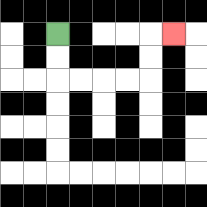{'start': '[2, 1]', 'end': '[7, 1]', 'path_directions': 'D,D,R,R,R,R,U,U,R', 'path_coordinates': '[[2, 1], [2, 2], [2, 3], [3, 3], [4, 3], [5, 3], [6, 3], [6, 2], [6, 1], [7, 1]]'}